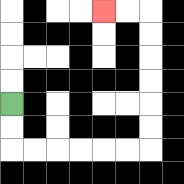{'start': '[0, 4]', 'end': '[4, 0]', 'path_directions': 'D,D,R,R,R,R,R,R,U,U,U,U,U,U,L,L', 'path_coordinates': '[[0, 4], [0, 5], [0, 6], [1, 6], [2, 6], [3, 6], [4, 6], [5, 6], [6, 6], [6, 5], [6, 4], [6, 3], [6, 2], [6, 1], [6, 0], [5, 0], [4, 0]]'}